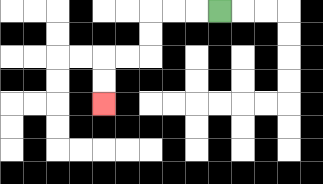{'start': '[9, 0]', 'end': '[4, 4]', 'path_directions': 'L,L,L,D,D,L,L,D,D', 'path_coordinates': '[[9, 0], [8, 0], [7, 0], [6, 0], [6, 1], [6, 2], [5, 2], [4, 2], [4, 3], [4, 4]]'}